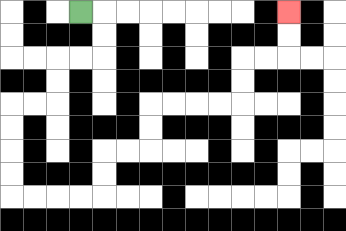{'start': '[3, 0]', 'end': '[12, 0]', 'path_directions': 'R,D,D,L,L,D,D,L,L,D,D,D,D,R,R,R,R,U,U,R,R,U,U,R,R,R,R,U,U,R,R,U,U', 'path_coordinates': '[[3, 0], [4, 0], [4, 1], [4, 2], [3, 2], [2, 2], [2, 3], [2, 4], [1, 4], [0, 4], [0, 5], [0, 6], [0, 7], [0, 8], [1, 8], [2, 8], [3, 8], [4, 8], [4, 7], [4, 6], [5, 6], [6, 6], [6, 5], [6, 4], [7, 4], [8, 4], [9, 4], [10, 4], [10, 3], [10, 2], [11, 2], [12, 2], [12, 1], [12, 0]]'}